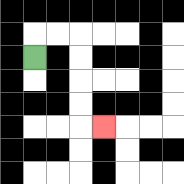{'start': '[1, 2]', 'end': '[4, 5]', 'path_directions': 'U,R,R,D,D,D,D,R', 'path_coordinates': '[[1, 2], [1, 1], [2, 1], [3, 1], [3, 2], [3, 3], [3, 4], [3, 5], [4, 5]]'}